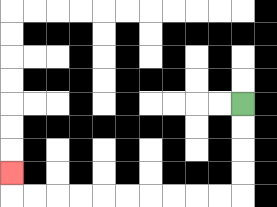{'start': '[10, 4]', 'end': '[0, 7]', 'path_directions': 'D,D,D,D,L,L,L,L,L,L,L,L,L,L,U', 'path_coordinates': '[[10, 4], [10, 5], [10, 6], [10, 7], [10, 8], [9, 8], [8, 8], [7, 8], [6, 8], [5, 8], [4, 8], [3, 8], [2, 8], [1, 8], [0, 8], [0, 7]]'}